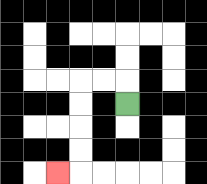{'start': '[5, 4]', 'end': '[2, 7]', 'path_directions': 'U,L,L,D,D,D,D,L', 'path_coordinates': '[[5, 4], [5, 3], [4, 3], [3, 3], [3, 4], [3, 5], [3, 6], [3, 7], [2, 7]]'}